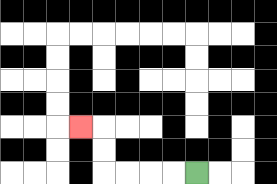{'start': '[8, 7]', 'end': '[3, 5]', 'path_directions': 'L,L,L,L,U,U,L', 'path_coordinates': '[[8, 7], [7, 7], [6, 7], [5, 7], [4, 7], [4, 6], [4, 5], [3, 5]]'}